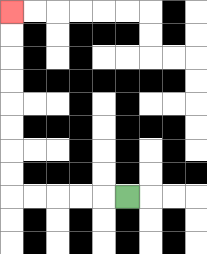{'start': '[5, 8]', 'end': '[0, 0]', 'path_directions': 'L,L,L,L,L,U,U,U,U,U,U,U,U', 'path_coordinates': '[[5, 8], [4, 8], [3, 8], [2, 8], [1, 8], [0, 8], [0, 7], [0, 6], [0, 5], [0, 4], [0, 3], [0, 2], [0, 1], [0, 0]]'}